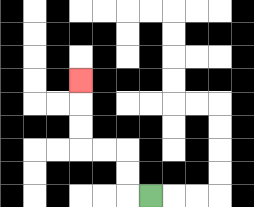{'start': '[6, 8]', 'end': '[3, 3]', 'path_directions': 'L,U,U,L,L,U,U,U', 'path_coordinates': '[[6, 8], [5, 8], [5, 7], [5, 6], [4, 6], [3, 6], [3, 5], [3, 4], [3, 3]]'}